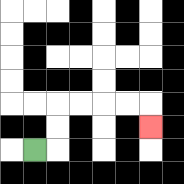{'start': '[1, 6]', 'end': '[6, 5]', 'path_directions': 'R,U,U,R,R,R,R,D', 'path_coordinates': '[[1, 6], [2, 6], [2, 5], [2, 4], [3, 4], [4, 4], [5, 4], [6, 4], [6, 5]]'}